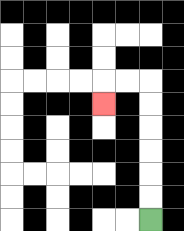{'start': '[6, 9]', 'end': '[4, 4]', 'path_directions': 'U,U,U,U,U,U,L,L,D', 'path_coordinates': '[[6, 9], [6, 8], [6, 7], [6, 6], [6, 5], [6, 4], [6, 3], [5, 3], [4, 3], [4, 4]]'}